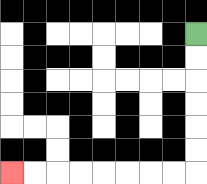{'start': '[8, 1]', 'end': '[0, 7]', 'path_directions': 'D,D,D,D,D,D,L,L,L,L,L,L,L,L', 'path_coordinates': '[[8, 1], [8, 2], [8, 3], [8, 4], [8, 5], [8, 6], [8, 7], [7, 7], [6, 7], [5, 7], [4, 7], [3, 7], [2, 7], [1, 7], [0, 7]]'}